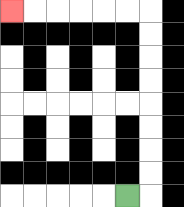{'start': '[5, 8]', 'end': '[0, 0]', 'path_directions': 'R,U,U,U,U,U,U,U,U,L,L,L,L,L,L', 'path_coordinates': '[[5, 8], [6, 8], [6, 7], [6, 6], [6, 5], [6, 4], [6, 3], [6, 2], [6, 1], [6, 0], [5, 0], [4, 0], [3, 0], [2, 0], [1, 0], [0, 0]]'}